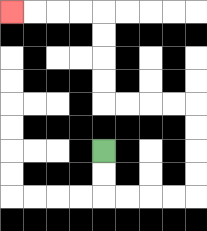{'start': '[4, 6]', 'end': '[0, 0]', 'path_directions': 'D,D,R,R,R,R,U,U,U,U,L,L,L,L,U,U,U,U,L,L,L,L', 'path_coordinates': '[[4, 6], [4, 7], [4, 8], [5, 8], [6, 8], [7, 8], [8, 8], [8, 7], [8, 6], [8, 5], [8, 4], [7, 4], [6, 4], [5, 4], [4, 4], [4, 3], [4, 2], [4, 1], [4, 0], [3, 0], [2, 0], [1, 0], [0, 0]]'}